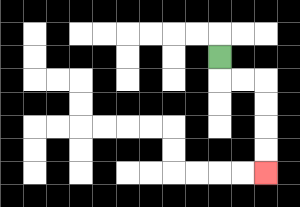{'start': '[9, 2]', 'end': '[11, 7]', 'path_directions': 'D,R,R,D,D,D,D', 'path_coordinates': '[[9, 2], [9, 3], [10, 3], [11, 3], [11, 4], [11, 5], [11, 6], [11, 7]]'}